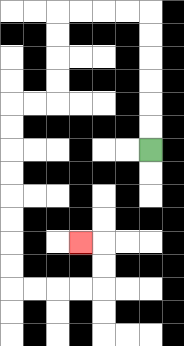{'start': '[6, 6]', 'end': '[3, 10]', 'path_directions': 'U,U,U,U,U,U,L,L,L,L,D,D,D,D,L,L,D,D,D,D,D,D,D,D,R,R,R,R,U,U,L', 'path_coordinates': '[[6, 6], [6, 5], [6, 4], [6, 3], [6, 2], [6, 1], [6, 0], [5, 0], [4, 0], [3, 0], [2, 0], [2, 1], [2, 2], [2, 3], [2, 4], [1, 4], [0, 4], [0, 5], [0, 6], [0, 7], [0, 8], [0, 9], [0, 10], [0, 11], [0, 12], [1, 12], [2, 12], [3, 12], [4, 12], [4, 11], [4, 10], [3, 10]]'}